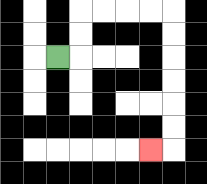{'start': '[2, 2]', 'end': '[6, 6]', 'path_directions': 'R,U,U,R,R,R,R,D,D,D,D,D,D,L', 'path_coordinates': '[[2, 2], [3, 2], [3, 1], [3, 0], [4, 0], [5, 0], [6, 0], [7, 0], [7, 1], [7, 2], [7, 3], [7, 4], [7, 5], [7, 6], [6, 6]]'}